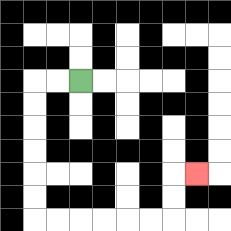{'start': '[3, 3]', 'end': '[8, 7]', 'path_directions': 'L,L,D,D,D,D,D,D,R,R,R,R,R,R,U,U,R', 'path_coordinates': '[[3, 3], [2, 3], [1, 3], [1, 4], [1, 5], [1, 6], [1, 7], [1, 8], [1, 9], [2, 9], [3, 9], [4, 9], [5, 9], [6, 9], [7, 9], [7, 8], [7, 7], [8, 7]]'}